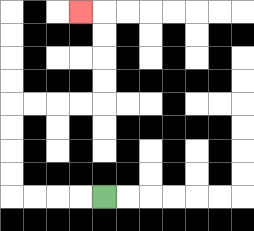{'start': '[4, 8]', 'end': '[3, 0]', 'path_directions': 'L,L,L,L,U,U,U,U,R,R,R,R,U,U,U,U,L', 'path_coordinates': '[[4, 8], [3, 8], [2, 8], [1, 8], [0, 8], [0, 7], [0, 6], [0, 5], [0, 4], [1, 4], [2, 4], [3, 4], [4, 4], [4, 3], [4, 2], [4, 1], [4, 0], [3, 0]]'}